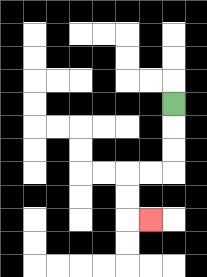{'start': '[7, 4]', 'end': '[6, 9]', 'path_directions': 'D,D,D,L,L,D,D,R', 'path_coordinates': '[[7, 4], [7, 5], [7, 6], [7, 7], [6, 7], [5, 7], [5, 8], [5, 9], [6, 9]]'}